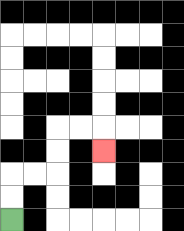{'start': '[0, 9]', 'end': '[4, 6]', 'path_directions': 'U,U,R,R,U,U,R,R,D', 'path_coordinates': '[[0, 9], [0, 8], [0, 7], [1, 7], [2, 7], [2, 6], [2, 5], [3, 5], [4, 5], [4, 6]]'}